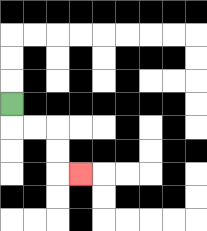{'start': '[0, 4]', 'end': '[3, 7]', 'path_directions': 'D,R,R,D,D,R', 'path_coordinates': '[[0, 4], [0, 5], [1, 5], [2, 5], [2, 6], [2, 7], [3, 7]]'}